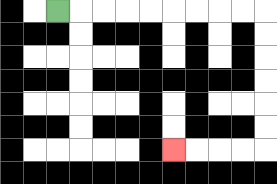{'start': '[2, 0]', 'end': '[7, 6]', 'path_directions': 'R,R,R,R,R,R,R,R,R,D,D,D,D,D,D,L,L,L,L', 'path_coordinates': '[[2, 0], [3, 0], [4, 0], [5, 0], [6, 0], [7, 0], [8, 0], [9, 0], [10, 0], [11, 0], [11, 1], [11, 2], [11, 3], [11, 4], [11, 5], [11, 6], [10, 6], [9, 6], [8, 6], [7, 6]]'}